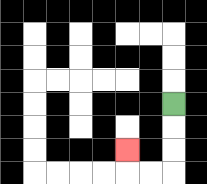{'start': '[7, 4]', 'end': '[5, 6]', 'path_directions': 'D,D,D,L,L,U', 'path_coordinates': '[[7, 4], [7, 5], [7, 6], [7, 7], [6, 7], [5, 7], [5, 6]]'}